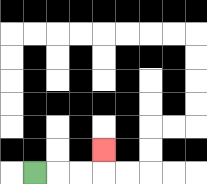{'start': '[1, 7]', 'end': '[4, 6]', 'path_directions': 'R,R,R,U', 'path_coordinates': '[[1, 7], [2, 7], [3, 7], [4, 7], [4, 6]]'}